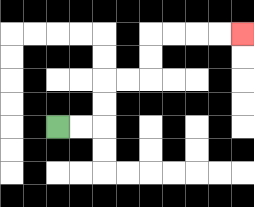{'start': '[2, 5]', 'end': '[10, 1]', 'path_directions': 'R,R,U,U,R,R,U,U,R,R,R,R', 'path_coordinates': '[[2, 5], [3, 5], [4, 5], [4, 4], [4, 3], [5, 3], [6, 3], [6, 2], [6, 1], [7, 1], [8, 1], [9, 1], [10, 1]]'}